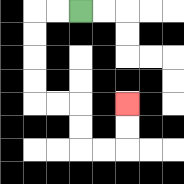{'start': '[3, 0]', 'end': '[5, 4]', 'path_directions': 'L,L,D,D,D,D,R,R,D,D,R,R,U,U', 'path_coordinates': '[[3, 0], [2, 0], [1, 0], [1, 1], [1, 2], [1, 3], [1, 4], [2, 4], [3, 4], [3, 5], [3, 6], [4, 6], [5, 6], [5, 5], [5, 4]]'}